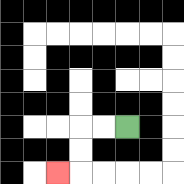{'start': '[5, 5]', 'end': '[2, 7]', 'path_directions': 'L,L,D,D,L', 'path_coordinates': '[[5, 5], [4, 5], [3, 5], [3, 6], [3, 7], [2, 7]]'}